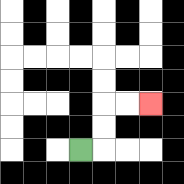{'start': '[3, 6]', 'end': '[6, 4]', 'path_directions': 'R,U,U,R,R', 'path_coordinates': '[[3, 6], [4, 6], [4, 5], [4, 4], [5, 4], [6, 4]]'}